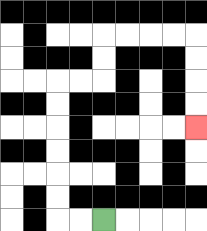{'start': '[4, 9]', 'end': '[8, 5]', 'path_directions': 'L,L,U,U,U,U,U,U,R,R,U,U,R,R,R,R,D,D,D,D', 'path_coordinates': '[[4, 9], [3, 9], [2, 9], [2, 8], [2, 7], [2, 6], [2, 5], [2, 4], [2, 3], [3, 3], [4, 3], [4, 2], [4, 1], [5, 1], [6, 1], [7, 1], [8, 1], [8, 2], [8, 3], [8, 4], [8, 5]]'}